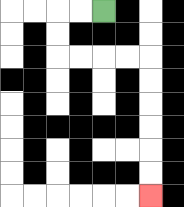{'start': '[4, 0]', 'end': '[6, 8]', 'path_directions': 'L,L,D,D,R,R,R,R,D,D,D,D,D,D', 'path_coordinates': '[[4, 0], [3, 0], [2, 0], [2, 1], [2, 2], [3, 2], [4, 2], [5, 2], [6, 2], [6, 3], [6, 4], [6, 5], [6, 6], [6, 7], [6, 8]]'}